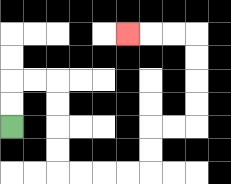{'start': '[0, 5]', 'end': '[5, 1]', 'path_directions': 'U,U,R,R,D,D,D,D,R,R,R,R,U,U,R,R,U,U,U,U,L,L,L', 'path_coordinates': '[[0, 5], [0, 4], [0, 3], [1, 3], [2, 3], [2, 4], [2, 5], [2, 6], [2, 7], [3, 7], [4, 7], [5, 7], [6, 7], [6, 6], [6, 5], [7, 5], [8, 5], [8, 4], [8, 3], [8, 2], [8, 1], [7, 1], [6, 1], [5, 1]]'}